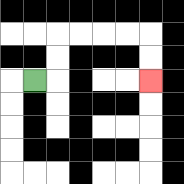{'start': '[1, 3]', 'end': '[6, 3]', 'path_directions': 'R,U,U,R,R,R,R,D,D', 'path_coordinates': '[[1, 3], [2, 3], [2, 2], [2, 1], [3, 1], [4, 1], [5, 1], [6, 1], [6, 2], [6, 3]]'}